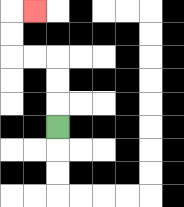{'start': '[2, 5]', 'end': '[1, 0]', 'path_directions': 'U,U,U,L,L,U,U,R', 'path_coordinates': '[[2, 5], [2, 4], [2, 3], [2, 2], [1, 2], [0, 2], [0, 1], [0, 0], [1, 0]]'}